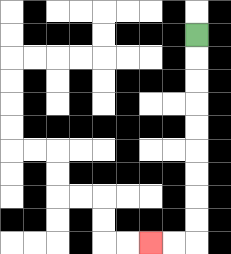{'start': '[8, 1]', 'end': '[6, 10]', 'path_directions': 'D,D,D,D,D,D,D,D,D,L,L', 'path_coordinates': '[[8, 1], [8, 2], [8, 3], [8, 4], [8, 5], [8, 6], [8, 7], [8, 8], [8, 9], [8, 10], [7, 10], [6, 10]]'}